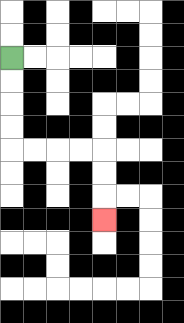{'start': '[0, 2]', 'end': '[4, 9]', 'path_directions': 'D,D,D,D,R,R,R,R,D,D,D', 'path_coordinates': '[[0, 2], [0, 3], [0, 4], [0, 5], [0, 6], [1, 6], [2, 6], [3, 6], [4, 6], [4, 7], [4, 8], [4, 9]]'}